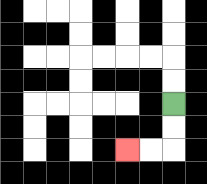{'start': '[7, 4]', 'end': '[5, 6]', 'path_directions': 'D,D,L,L', 'path_coordinates': '[[7, 4], [7, 5], [7, 6], [6, 6], [5, 6]]'}